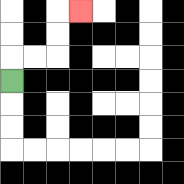{'start': '[0, 3]', 'end': '[3, 0]', 'path_directions': 'U,R,R,U,U,R', 'path_coordinates': '[[0, 3], [0, 2], [1, 2], [2, 2], [2, 1], [2, 0], [3, 0]]'}